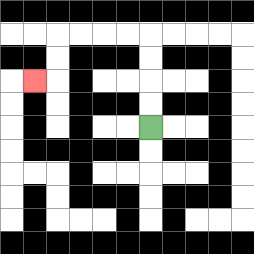{'start': '[6, 5]', 'end': '[1, 3]', 'path_directions': 'U,U,U,U,L,L,L,L,D,D,L', 'path_coordinates': '[[6, 5], [6, 4], [6, 3], [6, 2], [6, 1], [5, 1], [4, 1], [3, 1], [2, 1], [2, 2], [2, 3], [1, 3]]'}